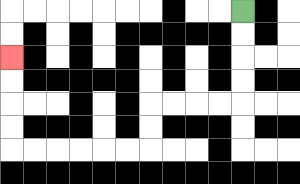{'start': '[10, 0]', 'end': '[0, 2]', 'path_directions': 'D,D,D,D,L,L,L,L,D,D,L,L,L,L,L,L,U,U,U,U', 'path_coordinates': '[[10, 0], [10, 1], [10, 2], [10, 3], [10, 4], [9, 4], [8, 4], [7, 4], [6, 4], [6, 5], [6, 6], [5, 6], [4, 6], [3, 6], [2, 6], [1, 6], [0, 6], [0, 5], [0, 4], [0, 3], [0, 2]]'}